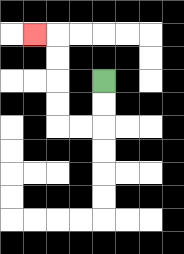{'start': '[4, 3]', 'end': '[1, 1]', 'path_directions': 'D,D,L,L,U,U,U,U,L', 'path_coordinates': '[[4, 3], [4, 4], [4, 5], [3, 5], [2, 5], [2, 4], [2, 3], [2, 2], [2, 1], [1, 1]]'}